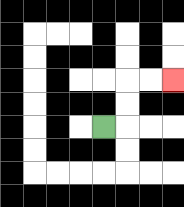{'start': '[4, 5]', 'end': '[7, 3]', 'path_directions': 'R,U,U,R,R', 'path_coordinates': '[[4, 5], [5, 5], [5, 4], [5, 3], [6, 3], [7, 3]]'}